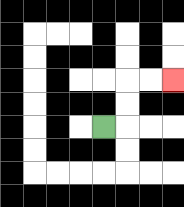{'start': '[4, 5]', 'end': '[7, 3]', 'path_directions': 'R,U,U,R,R', 'path_coordinates': '[[4, 5], [5, 5], [5, 4], [5, 3], [6, 3], [7, 3]]'}